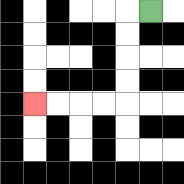{'start': '[6, 0]', 'end': '[1, 4]', 'path_directions': 'L,D,D,D,D,L,L,L,L', 'path_coordinates': '[[6, 0], [5, 0], [5, 1], [5, 2], [5, 3], [5, 4], [4, 4], [3, 4], [2, 4], [1, 4]]'}